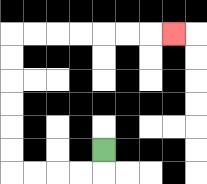{'start': '[4, 6]', 'end': '[7, 1]', 'path_directions': 'D,L,L,L,L,U,U,U,U,U,U,R,R,R,R,R,R,R', 'path_coordinates': '[[4, 6], [4, 7], [3, 7], [2, 7], [1, 7], [0, 7], [0, 6], [0, 5], [0, 4], [0, 3], [0, 2], [0, 1], [1, 1], [2, 1], [3, 1], [4, 1], [5, 1], [6, 1], [7, 1]]'}